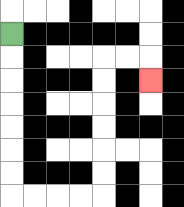{'start': '[0, 1]', 'end': '[6, 3]', 'path_directions': 'D,D,D,D,D,D,D,R,R,R,R,U,U,U,U,U,U,R,R,D', 'path_coordinates': '[[0, 1], [0, 2], [0, 3], [0, 4], [0, 5], [0, 6], [0, 7], [0, 8], [1, 8], [2, 8], [3, 8], [4, 8], [4, 7], [4, 6], [4, 5], [4, 4], [4, 3], [4, 2], [5, 2], [6, 2], [6, 3]]'}